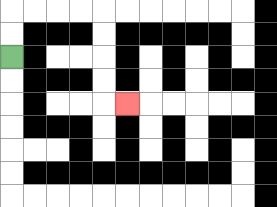{'start': '[0, 2]', 'end': '[5, 4]', 'path_directions': 'U,U,R,R,R,R,D,D,D,D,R', 'path_coordinates': '[[0, 2], [0, 1], [0, 0], [1, 0], [2, 0], [3, 0], [4, 0], [4, 1], [4, 2], [4, 3], [4, 4], [5, 4]]'}